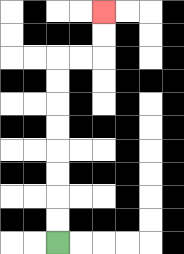{'start': '[2, 10]', 'end': '[4, 0]', 'path_directions': 'U,U,U,U,U,U,U,U,R,R,U,U', 'path_coordinates': '[[2, 10], [2, 9], [2, 8], [2, 7], [2, 6], [2, 5], [2, 4], [2, 3], [2, 2], [3, 2], [4, 2], [4, 1], [4, 0]]'}